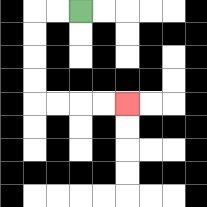{'start': '[3, 0]', 'end': '[5, 4]', 'path_directions': 'L,L,D,D,D,D,R,R,R,R', 'path_coordinates': '[[3, 0], [2, 0], [1, 0], [1, 1], [1, 2], [1, 3], [1, 4], [2, 4], [3, 4], [4, 4], [5, 4]]'}